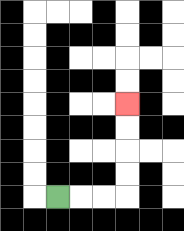{'start': '[2, 8]', 'end': '[5, 4]', 'path_directions': 'R,R,R,U,U,U,U', 'path_coordinates': '[[2, 8], [3, 8], [4, 8], [5, 8], [5, 7], [5, 6], [5, 5], [5, 4]]'}